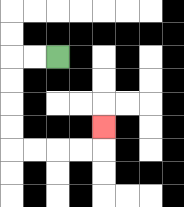{'start': '[2, 2]', 'end': '[4, 5]', 'path_directions': 'L,L,D,D,D,D,R,R,R,R,U', 'path_coordinates': '[[2, 2], [1, 2], [0, 2], [0, 3], [0, 4], [0, 5], [0, 6], [1, 6], [2, 6], [3, 6], [4, 6], [4, 5]]'}